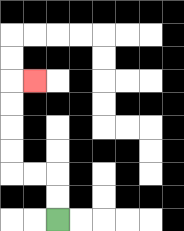{'start': '[2, 9]', 'end': '[1, 3]', 'path_directions': 'U,U,L,L,U,U,U,U,R', 'path_coordinates': '[[2, 9], [2, 8], [2, 7], [1, 7], [0, 7], [0, 6], [0, 5], [0, 4], [0, 3], [1, 3]]'}